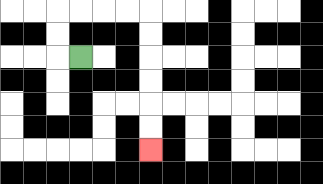{'start': '[3, 2]', 'end': '[6, 6]', 'path_directions': 'L,U,U,R,R,R,R,D,D,D,D,D,D', 'path_coordinates': '[[3, 2], [2, 2], [2, 1], [2, 0], [3, 0], [4, 0], [5, 0], [6, 0], [6, 1], [6, 2], [6, 3], [6, 4], [6, 5], [6, 6]]'}